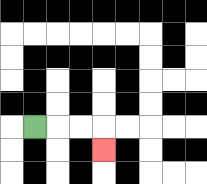{'start': '[1, 5]', 'end': '[4, 6]', 'path_directions': 'R,R,R,D', 'path_coordinates': '[[1, 5], [2, 5], [3, 5], [4, 5], [4, 6]]'}